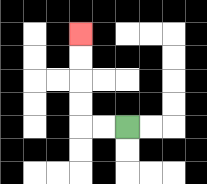{'start': '[5, 5]', 'end': '[3, 1]', 'path_directions': 'L,L,U,U,U,U', 'path_coordinates': '[[5, 5], [4, 5], [3, 5], [3, 4], [3, 3], [3, 2], [3, 1]]'}